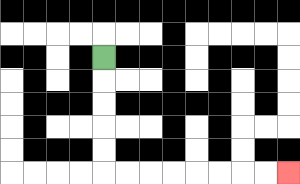{'start': '[4, 2]', 'end': '[12, 7]', 'path_directions': 'D,D,D,D,D,R,R,R,R,R,R,R,R', 'path_coordinates': '[[4, 2], [4, 3], [4, 4], [4, 5], [4, 6], [4, 7], [5, 7], [6, 7], [7, 7], [8, 7], [9, 7], [10, 7], [11, 7], [12, 7]]'}